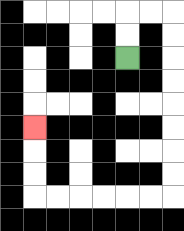{'start': '[5, 2]', 'end': '[1, 5]', 'path_directions': 'U,U,R,R,D,D,D,D,D,D,D,D,L,L,L,L,L,L,U,U,U', 'path_coordinates': '[[5, 2], [5, 1], [5, 0], [6, 0], [7, 0], [7, 1], [7, 2], [7, 3], [7, 4], [7, 5], [7, 6], [7, 7], [7, 8], [6, 8], [5, 8], [4, 8], [3, 8], [2, 8], [1, 8], [1, 7], [1, 6], [1, 5]]'}